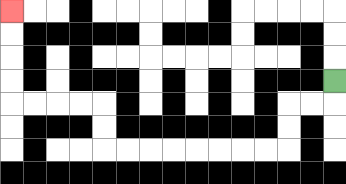{'start': '[14, 3]', 'end': '[0, 0]', 'path_directions': 'D,L,L,D,D,L,L,L,L,L,L,L,L,U,U,L,L,L,L,U,U,U,U', 'path_coordinates': '[[14, 3], [14, 4], [13, 4], [12, 4], [12, 5], [12, 6], [11, 6], [10, 6], [9, 6], [8, 6], [7, 6], [6, 6], [5, 6], [4, 6], [4, 5], [4, 4], [3, 4], [2, 4], [1, 4], [0, 4], [0, 3], [0, 2], [0, 1], [0, 0]]'}